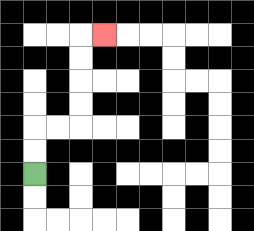{'start': '[1, 7]', 'end': '[4, 1]', 'path_directions': 'U,U,R,R,U,U,U,U,R', 'path_coordinates': '[[1, 7], [1, 6], [1, 5], [2, 5], [3, 5], [3, 4], [3, 3], [3, 2], [3, 1], [4, 1]]'}